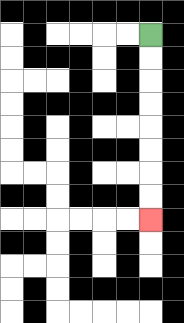{'start': '[6, 1]', 'end': '[6, 9]', 'path_directions': 'D,D,D,D,D,D,D,D', 'path_coordinates': '[[6, 1], [6, 2], [6, 3], [6, 4], [6, 5], [6, 6], [6, 7], [6, 8], [6, 9]]'}